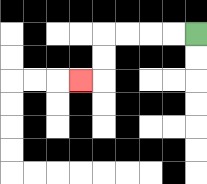{'start': '[8, 1]', 'end': '[3, 3]', 'path_directions': 'L,L,L,L,D,D,L', 'path_coordinates': '[[8, 1], [7, 1], [6, 1], [5, 1], [4, 1], [4, 2], [4, 3], [3, 3]]'}